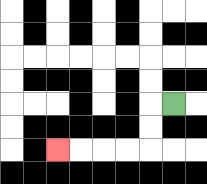{'start': '[7, 4]', 'end': '[2, 6]', 'path_directions': 'L,D,D,L,L,L,L', 'path_coordinates': '[[7, 4], [6, 4], [6, 5], [6, 6], [5, 6], [4, 6], [3, 6], [2, 6]]'}